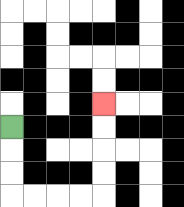{'start': '[0, 5]', 'end': '[4, 4]', 'path_directions': 'D,D,D,R,R,R,R,U,U,U,U', 'path_coordinates': '[[0, 5], [0, 6], [0, 7], [0, 8], [1, 8], [2, 8], [3, 8], [4, 8], [4, 7], [4, 6], [4, 5], [4, 4]]'}